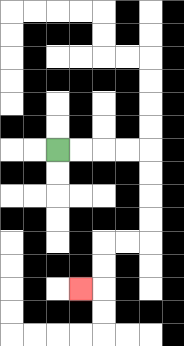{'start': '[2, 6]', 'end': '[3, 12]', 'path_directions': 'R,R,R,R,D,D,D,D,L,L,D,D,L', 'path_coordinates': '[[2, 6], [3, 6], [4, 6], [5, 6], [6, 6], [6, 7], [6, 8], [6, 9], [6, 10], [5, 10], [4, 10], [4, 11], [4, 12], [3, 12]]'}